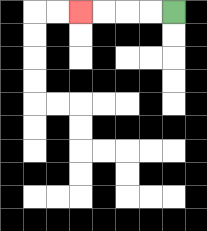{'start': '[7, 0]', 'end': '[3, 0]', 'path_directions': 'L,L,L,L', 'path_coordinates': '[[7, 0], [6, 0], [5, 0], [4, 0], [3, 0]]'}